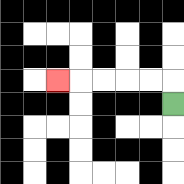{'start': '[7, 4]', 'end': '[2, 3]', 'path_directions': 'U,L,L,L,L,L', 'path_coordinates': '[[7, 4], [7, 3], [6, 3], [5, 3], [4, 3], [3, 3], [2, 3]]'}